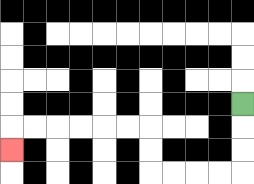{'start': '[10, 4]', 'end': '[0, 6]', 'path_directions': 'D,D,D,L,L,L,L,U,U,L,L,L,L,L,L,D', 'path_coordinates': '[[10, 4], [10, 5], [10, 6], [10, 7], [9, 7], [8, 7], [7, 7], [6, 7], [6, 6], [6, 5], [5, 5], [4, 5], [3, 5], [2, 5], [1, 5], [0, 5], [0, 6]]'}